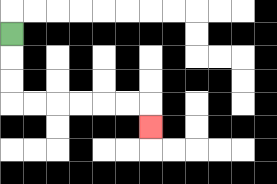{'start': '[0, 1]', 'end': '[6, 5]', 'path_directions': 'D,D,D,R,R,R,R,R,R,D', 'path_coordinates': '[[0, 1], [0, 2], [0, 3], [0, 4], [1, 4], [2, 4], [3, 4], [4, 4], [5, 4], [6, 4], [6, 5]]'}